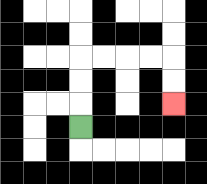{'start': '[3, 5]', 'end': '[7, 4]', 'path_directions': 'U,U,U,R,R,R,R,D,D', 'path_coordinates': '[[3, 5], [3, 4], [3, 3], [3, 2], [4, 2], [5, 2], [6, 2], [7, 2], [7, 3], [7, 4]]'}